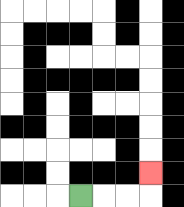{'start': '[3, 8]', 'end': '[6, 7]', 'path_directions': 'R,R,R,U', 'path_coordinates': '[[3, 8], [4, 8], [5, 8], [6, 8], [6, 7]]'}